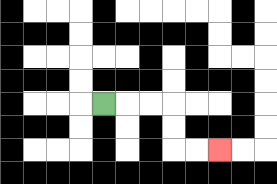{'start': '[4, 4]', 'end': '[9, 6]', 'path_directions': 'R,R,R,D,D,R,R', 'path_coordinates': '[[4, 4], [5, 4], [6, 4], [7, 4], [7, 5], [7, 6], [8, 6], [9, 6]]'}